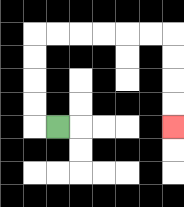{'start': '[2, 5]', 'end': '[7, 5]', 'path_directions': 'L,U,U,U,U,R,R,R,R,R,R,D,D,D,D', 'path_coordinates': '[[2, 5], [1, 5], [1, 4], [1, 3], [1, 2], [1, 1], [2, 1], [3, 1], [4, 1], [5, 1], [6, 1], [7, 1], [7, 2], [7, 3], [7, 4], [7, 5]]'}